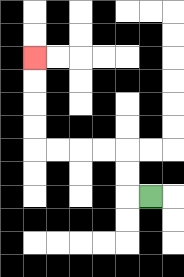{'start': '[6, 8]', 'end': '[1, 2]', 'path_directions': 'L,U,U,L,L,L,L,U,U,U,U', 'path_coordinates': '[[6, 8], [5, 8], [5, 7], [5, 6], [4, 6], [3, 6], [2, 6], [1, 6], [1, 5], [1, 4], [1, 3], [1, 2]]'}